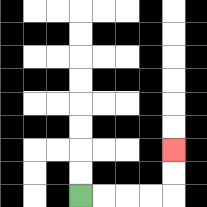{'start': '[3, 8]', 'end': '[7, 6]', 'path_directions': 'R,R,R,R,U,U', 'path_coordinates': '[[3, 8], [4, 8], [5, 8], [6, 8], [7, 8], [7, 7], [7, 6]]'}